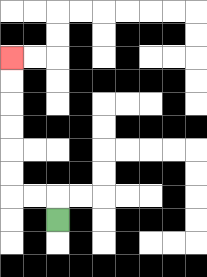{'start': '[2, 9]', 'end': '[0, 2]', 'path_directions': 'U,L,L,U,U,U,U,U,U', 'path_coordinates': '[[2, 9], [2, 8], [1, 8], [0, 8], [0, 7], [0, 6], [0, 5], [0, 4], [0, 3], [0, 2]]'}